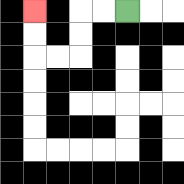{'start': '[5, 0]', 'end': '[1, 0]', 'path_directions': 'L,L,D,D,L,L,U,U', 'path_coordinates': '[[5, 0], [4, 0], [3, 0], [3, 1], [3, 2], [2, 2], [1, 2], [1, 1], [1, 0]]'}